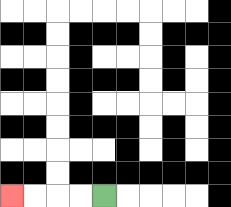{'start': '[4, 8]', 'end': '[0, 8]', 'path_directions': 'L,L,L,L', 'path_coordinates': '[[4, 8], [3, 8], [2, 8], [1, 8], [0, 8]]'}